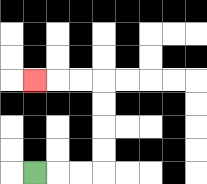{'start': '[1, 7]', 'end': '[1, 3]', 'path_directions': 'R,R,R,U,U,U,U,L,L,L', 'path_coordinates': '[[1, 7], [2, 7], [3, 7], [4, 7], [4, 6], [4, 5], [4, 4], [4, 3], [3, 3], [2, 3], [1, 3]]'}